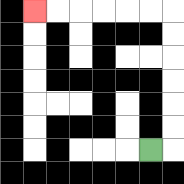{'start': '[6, 6]', 'end': '[1, 0]', 'path_directions': 'R,U,U,U,U,U,U,L,L,L,L,L,L', 'path_coordinates': '[[6, 6], [7, 6], [7, 5], [7, 4], [7, 3], [7, 2], [7, 1], [7, 0], [6, 0], [5, 0], [4, 0], [3, 0], [2, 0], [1, 0]]'}